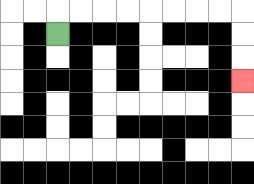{'start': '[2, 1]', 'end': '[10, 3]', 'path_directions': 'U,R,R,R,R,R,R,R,R,D,D,D', 'path_coordinates': '[[2, 1], [2, 0], [3, 0], [4, 0], [5, 0], [6, 0], [7, 0], [8, 0], [9, 0], [10, 0], [10, 1], [10, 2], [10, 3]]'}